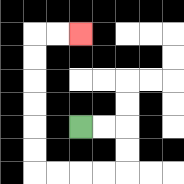{'start': '[3, 5]', 'end': '[3, 1]', 'path_directions': 'R,R,D,D,L,L,L,L,U,U,U,U,U,U,R,R', 'path_coordinates': '[[3, 5], [4, 5], [5, 5], [5, 6], [5, 7], [4, 7], [3, 7], [2, 7], [1, 7], [1, 6], [1, 5], [1, 4], [1, 3], [1, 2], [1, 1], [2, 1], [3, 1]]'}